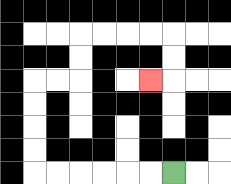{'start': '[7, 7]', 'end': '[6, 3]', 'path_directions': 'L,L,L,L,L,L,U,U,U,U,R,R,U,U,R,R,R,R,D,D,L', 'path_coordinates': '[[7, 7], [6, 7], [5, 7], [4, 7], [3, 7], [2, 7], [1, 7], [1, 6], [1, 5], [1, 4], [1, 3], [2, 3], [3, 3], [3, 2], [3, 1], [4, 1], [5, 1], [6, 1], [7, 1], [7, 2], [7, 3], [6, 3]]'}